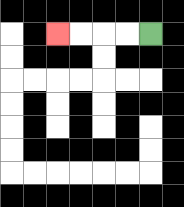{'start': '[6, 1]', 'end': '[2, 1]', 'path_directions': 'L,L,L,L', 'path_coordinates': '[[6, 1], [5, 1], [4, 1], [3, 1], [2, 1]]'}